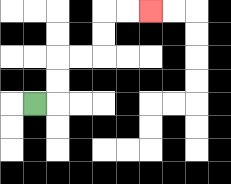{'start': '[1, 4]', 'end': '[6, 0]', 'path_directions': 'R,U,U,R,R,U,U,R,R', 'path_coordinates': '[[1, 4], [2, 4], [2, 3], [2, 2], [3, 2], [4, 2], [4, 1], [4, 0], [5, 0], [6, 0]]'}